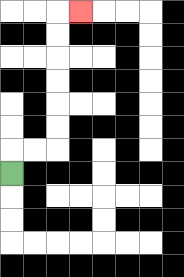{'start': '[0, 7]', 'end': '[3, 0]', 'path_directions': 'U,R,R,U,U,U,U,U,U,R', 'path_coordinates': '[[0, 7], [0, 6], [1, 6], [2, 6], [2, 5], [2, 4], [2, 3], [2, 2], [2, 1], [2, 0], [3, 0]]'}